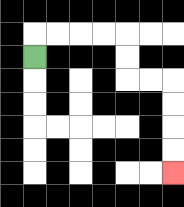{'start': '[1, 2]', 'end': '[7, 7]', 'path_directions': 'U,R,R,R,R,D,D,R,R,D,D,D,D', 'path_coordinates': '[[1, 2], [1, 1], [2, 1], [3, 1], [4, 1], [5, 1], [5, 2], [5, 3], [6, 3], [7, 3], [7, 4], [7, 5], [7, 6], [7, 7]]'}